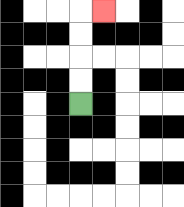{'start': '[3, 4]', 'end': '[4, 0]', 'path_directions': 'U,U,U,U,R', 'path_coordinates': '[[3, 4], [3, 3], [3, 2], [3, 1], [3, 0], [4, 0]]'}